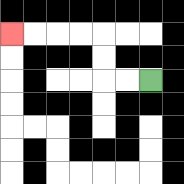{'start': '[6, 3]', 'end': '[0, 1]', 'path_directions': 'L,L,U,U,L,L,L,L', 'path_coordinates': '[[6, 3], [5, 3], [4, 3], [4, 2], [4, 1], [3, 1], [2, 1], [1, 1], [0, 1]]'}